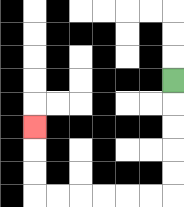{'start': '[7, 3]', 'end': '[1, 5]', 'path_directions': 'D,D,D,D,D,L,L,L,L,L,L,U,U,U', 'path_coordinates': '[[7, 3], [7, 4], [7, 5], [7, 6], [7, 7], [7, 8], [6, 8], [5, 8], [4, 8], [3, 8], [2, 8], [1, 8], [1, 7], [1, 6], [1, 5]]'}